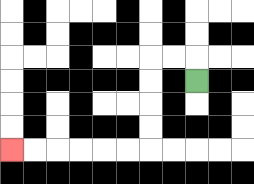{'start': '[8, 3]', 'end': '[0, 6]', 'path_directions': 'U,L,L,D,D,D,D,L,L,L,L,L,L', 'path_coordinates': '[[8, 3], [8, 2], [7, 2], [6, 2], [6, 3], [6, 4], [6, 5], [6, 6], [5, 6], [4, 6], [3, 6], [2, 6], [1, 6], [0, 6]]'}